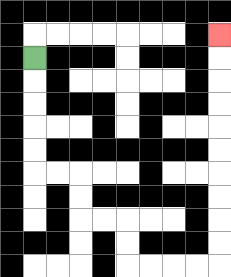{'start': '[1, 2]', 'end': '[9, 1]', 'path_directions': 'D,D,D,D,D,R,R,D,D,R,R,D,D,R,R,R,R,U,U,U,U,U,U,U,U,U,U', 'path_coordinates': '[[1, 2], [1, 3], [1, 4], [1, 5], [1, 6], [1, 7], [2, 7], [3, 7], [3, 8], [3, 9], [4, 9], [5, 9], [5, 10], [5, 11], [6, 11], [7, 11], [8, 11], [9, 11], [9, 10], [9, 9], [9, 8], [9, 7], [9, 6], [9, 5], [9, 4], [9, 3], [9, 2], [9, 1]]'}